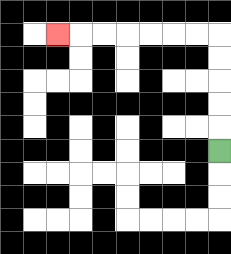{'start': '[9, 6]', 'end': '[2, 1]', 'path_directions': 'U,U,U,U,U,L,L,L,L,L,L,L', 'path_coordinates': '[[9, 6], [9, 5], [9, 4], [9, 3], [9, 2], [9, 1], [8, 1], [7, 1], [6, 1], [5, 1], [4, 1], [3, 1], [2, 1]]'}